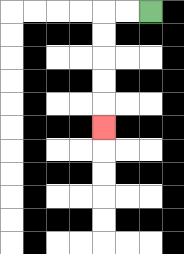{'start': '[6, 0]', 'end': '[4, 5]', 'path_directions': 'L,L,D,D,D,D,D', 'path_coordinates': '[[6, 0], [5, 0], [4, 0], [4, 1], [4, 2], [4, 3], [4, 4], [4, 5]]'}